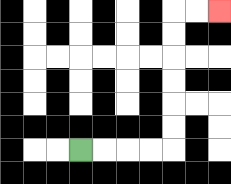{'start': '[3, 6]', 'end': '[9, 0]', 'path_directions': 'R,R,R,R,U,U,U,U,U,U,R,R', 'path_coordinates': '[[3, 6], [4, 6], [5, 6], [6, 6], [7, 6], [7, 5], [7, 4], [7, 3], [7, 2], [7, 1], [7, 0], [8, 0], [9, 0]]'}